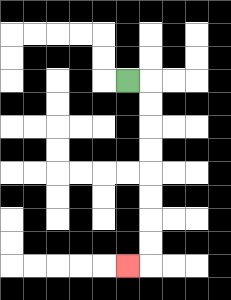{'start': '[5, 3]', 'end': '[5, 11]', 'path_directions': 'R,D,D,D,D,D,D,D,D,L', 'path_coordinates': '[[5, 3], [6, 3], [6, 4], [6, 5], [6, 6], [6, 7], [6, 8], [6, 9], [6, 10], [6, 11], [5, 11]]'}